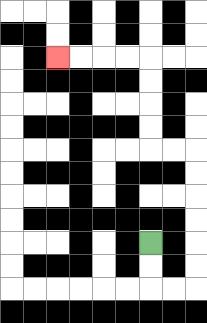{'start': '[6, 10]', 'end': '[2, 2]', 'path_directions': 'D,D,R,R,U,U,U,U,U,U,L,L,U,U,U,U,L,L,L,L', 'path_coordinates': '[[6, 10], [6, 11], [6, 12], [7, 12], [8, 12], [8, 11], [8, 10], [8, 9], [8, 8], [8, 7], [8, 6], [7, 6], [6, 6], [6, 5], [6, 4], [6, 3], [6, 2], [5, 2], [4, 2], [3, 2], [2, 2]]'}